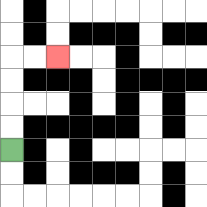{'start': '[0, 6]', 'end': '[2, 2]', 'path_directions': 'U,U,U,U,R,R', 'path_coordinates': '[[0, 6], [0, 5], [0, 4], [0, 3], [0, 2], [1, 2], [2, 2]]'}